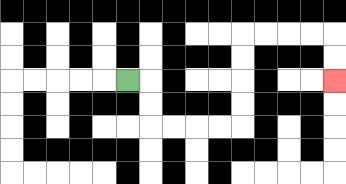{'start': '[5, 3]', 'end': '[14, 3]', 'path_directions': 'R,D,D,R,R,R,R,U,U,U,U,R,R,R,R,D,D', 'path_coordinates': '[[5, 3], [6, 3], [6, 4], [6, 5], [7, 5], [8, 5], [9, 5], [10, 5], [10, 4], [10, 3], [10, 2], [10, 1], [11, 1], [12, 1], [13, 1], [14, 1], [14, 2], [14, 3]]'}